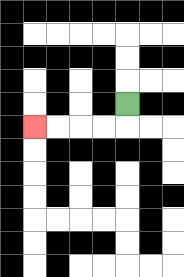{'start': '[5, 4]', 'end': '[1, 5]', 'path_directions': 'D,L,L,L,L', 'path_coordinates': '[[5, 4], [5, 5], [4, 5], [3, 5], [2, 5], [1, 5]]'}